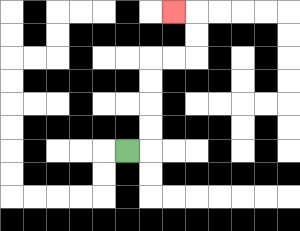{'start': '[5, 6]', 'end': '[7, 0]', 'path_directions': 'R,U,U,U,U,R,R,U,U,L', 'path_coordinates': '[[5, 6], [6, 6], [6, 5], [6, 4], [6, 3], [6, 2], [7, 2], [8, 2], [8, 1], [8, 0], [7, 0]]'}